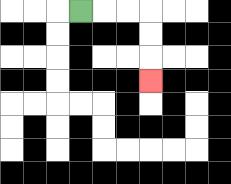{'start': '[3, 0]', 'end': '[6, 3]', 'path_directions': 'R,R,R,D,D,D', 'path_coordinates': '[[3, 0], [4, 0], [5, 0], [6, 0], [6, 1], [6, 2], [6, 3]]'}